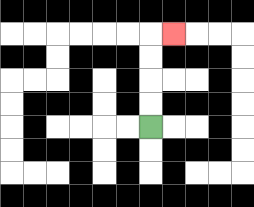{'start': '[6, 5]', 'end': '[7, 1]', 'path_directions': 'U,U,U,U,R', 'path_coordinates': '[[6, 5], [6, 4], [6, 3], [6, 2], [6, 1], [7, 1]]'}